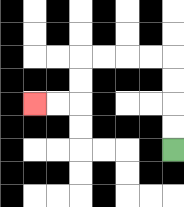{'start': '[7, 6]', 'end': '[1, 4]', 'path_directions': 'U,U,U,U,L,L,L,L,D,D,L,L', 'path_coordinates': '[[7, 6], [7, 5], [7, 4], [7, 3], [7, 2], [6, 2], [5, 2], [4, 2], [3, 2], [3, 3], [3, 4], [2, 4], [1, 4]]'}